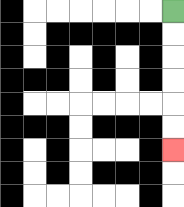{'start': '[7, 0]', 'end': '[7, 6]', 'path_directions': 'D,D,D,D,D,D', 'path_coordinates': '[[7, 0], [7, 1], [7, 2], [7, 3], [7, 4], [7, 5], [7, 6]]'}